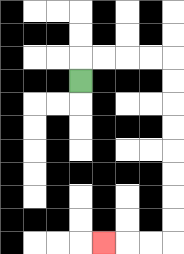{'start': '[3, 3]', 'end': '[4, 10]', 'path_directions': 'U,R,R,R,R,D,D,D,D,D,D,D,D,L,L,L', 'path_coordinates': '[[3, 3], [3, 2], [4, 2], [5, 2], [6, 2], [7, 2], [7, 3], [7, 4], [7, 5], [7, 6], [7, 7], [7, 8], [7, 9], [7, 10], [6, 10], [5, 10], [4, 10]]'}